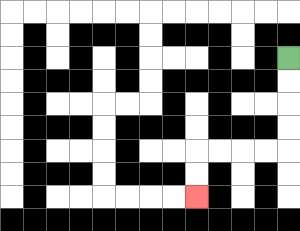{'start': '[12, 2]', 'end': '[8, 8]', 'path_directions': 'D,D,D,D,L,L,L,L,D,D', 'path_coordinates': '[[12, 2], [12, 3], [12, 4], [12, 5], [12, 6], [11, 6], [10, 6], [9, 6], [8, 6], [8, 7], [8, 8]]'}